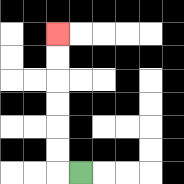{'start': '[3, 7]', 'end': '[2, 1]', 'path_directions': 'L,U,U,U,U,U,U', 'path_coordinates': '[[3, 7], [2, 7], [2, 6], [2, 5], [2, 4], [2, 3], [2, 2], [2, 1]]'}